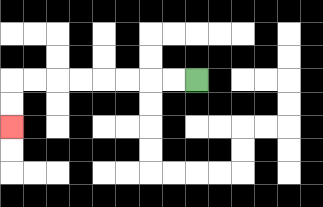{'start': '[8, 3]', 'end': '[0, 5]', 'path_directions': 'L,L,L,L,L,L,L,L,D,D', 'path_coordinates': '[[8, 3], [7, 3], [6, 3], [5, 3], [4, 3], [3, 3], [2, 3], [1, 3], [0, 3], [0, 4], [0, 5]]'}